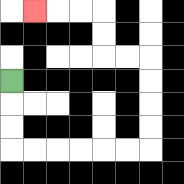{'start': '[0, 3]', 'end': '[1, 0]', 'path_directions': 'D,D,D,R,R,R,R,R,R,U,U,U,U,L,L,U,U,L,L,L', 'path_coordinates': '[[0, 3], [0, 4], [0, 5], [0, 6], [1, 6], [2, 6], [3, 6], [4, 6], [5, 6], [6, 6], [6, 5], [6, 4], [6, 3], [6, 2], [5, 2], [4, 2], [4, 1], [4, 0], [3, 0], [2, 0], [1, 0]]'}